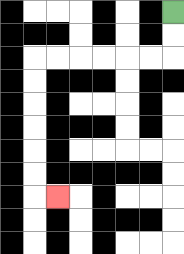{'start': '[7, 0]', 'end': '[2, 8]', 'path_directions': 'D,D,L,L,L,L,L,L,D,D,D,D,D,D,R', 'path_coordinates': '[[7, 0], [7, 1], [7, 2], [6, 2], [5, 2], [4, 2], [3, 2], [2, 2], [1, 2], [1, 3], [1, 4], [1, 5], [1, 6], [1, 7], [1, 8], [2, 8]]'}